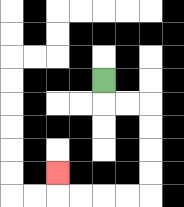{'start': '[4, 3]', 'end': '[2, 7]', 'path_directions': 'D,R,R,D,D,D,D,L,L,L,L,U', 'path_coordinates': '[[4, 3], [4, 4], [5, 4], [6, 4], [6, 5], [6, 6], [6, 7], [6, 8], [5, 8], [4, 8], [3, 8], [2, 8], [2, 7]]'}